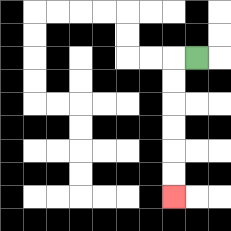{'start': '[8, 2]', 'end': '[7, 8]', 'path_directions': 'L,D,D,D,D,D,D', 'path_coordinates': '[[8, 2], [7, 2], [7, 3], [7, 4], [7, 5], [7, 6], [7, 7], [7, 8]]'}